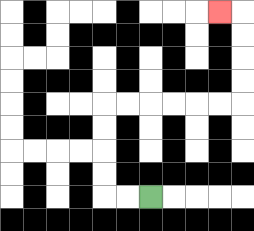{'start': '[6, 8]', 'end': '[9, 0]', 'path_directions': 'L,L,U,U,U,U,R,R,R,R,R,R,U,U,U,U,L', 'path_coordinates': '[[6, 8], [5, 8], [4, 8], [4, 7], [4, 6], [4, 5], [4, 4], [5, 4], [6, 4], [7, 4], [8, 4], [9, 4], [10, 4], [10, 3], [10, 2], [10, 1], [10, 0], [9, 0]]'}